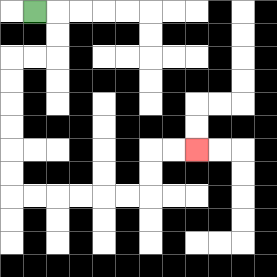{'start': '[1, 0]', 'end': '[8, 6]', 'path_directions': 'R,D,D,L,L,D,D,D,D,D,D,R,R,R,R,R,R,U,U,R,R', 'path_coordinates': '[[1, 0], [2, 0], [2, 1], [2, 2], [1, 2], [0, 2], [0, 3], [0, 4], [0, 5], [0, 6], [0, 7], [0, 8], [1, 8], [2, 8], [3, 8], [4, 8], [5, 8], [6, 8], [6, 7], [6, 6], [7, 6], [8, 6]]'}